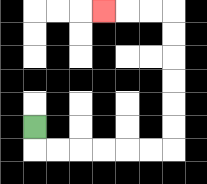{'start': '[1, 5]', 'end': '[4, 0]', 'path_directions': 'D,R,R,R,R,R,R,U,U,U,U,U,U,L,L,L', 'path_coordinates': '[[1, 5], [1, 6], [2, 6], [3, 6], [4, 6], [5, 6], [6, 6], [7, 6], [7, 5], [7, 4], [7, 3], [7, 2], [7, 1], [7, 0], [6, 0], [5, 0], [4, 0]]'}